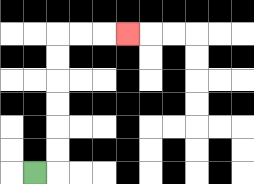{'start': '[1, 7]', 'end': '[5, 1]', 'path_directions': 'R,U,U,U,U,U,U,R,R,R', 'path_coordinates': '[[1, 7], [2, 7], [2, 6], [2, 5], [2, 4], [2, 3], [2, 2], [2, 1], [3, 1], [4, 1], [5, 1]]'}